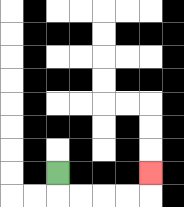{'start': '[2, 7]', 'end': '[6, 7]', 'path_directions': 'D,R,R,R,R,U', 'path_coordinates': '[[2, 7], [2, 8], [3, 8], [4, 8], [5, 8], [6, 8], [6, 7]]'}